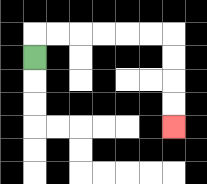{'start': '[1, 2]', 'end': '[7, 5]', 'path_directions': 'U,R,R,R,R,R,R,D,D,D,D', 'path_coordinates': '[[1, 2], [1, 1], [2, 1], [3, 1], [4, 1], [5, 1], [6, 1], [7, 1], [7, 2], [7, 3], [7, 4], [7, 5]]'}